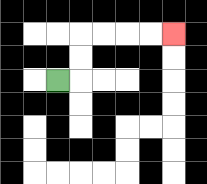{'start': '[2, 3]', 'end': '[7, 1]', 'path_directions': 'R,U,U,R,R,R,R', 'path_coordinates': '[[2, 3], [3, 3], [3, 2], [3, 1], [4, 1], [5, 1], [6, 1], [7, 1]]'}